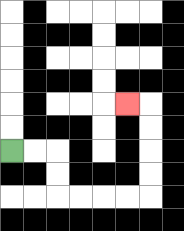{'start': '[0, 6]', 'end': '[5, 4]', 'path_directions': 'R,R,D,D,R,R,R,R,U,U,U,U,L', 'path_coordinates': '[[0, 6], [1, 6], [2, 6], [2, 7], [2, 8], [3, 8], [4, 8], [5, 8], [6, 8], [6, 7], [6, 6], [6, 5], [6, 4], [5, 4]]'}